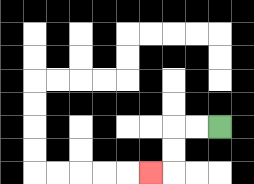{'start': '[9, 5]', 'end': '[6, 7]', 'path_directions': 'L,L,D,D,L', 'path_coordinates': '[[9, 5], [8, 5], [7, 5], [7, 6], [7, 7], [6, 7]]'}